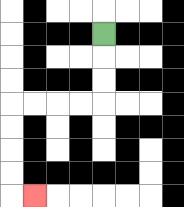{'start': '[4, 1]', 'end': '[1, 8]', 'path_directions': 'D,D,D,L,L,L,L,D,D,D,D,R', 'path_coordinates': '[[4, 1], [4, 2], [4, 3], [4, 4], [3, 4], [2, 4], [1, 4], [0, 4], [0, 5], [0, 6], [0, 7], [0, 8], [1, 8]]'}